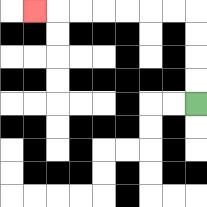{'start': '[8, 4]', 'end': '[1, 0]', 'path_directions': 'U,U,U,U,L,L,L,L,L,L,L', 'path_coordinates': '[[8, 4], [8, 3], [8, 2], [8, 1], [8, 0], [7, 0], [6, 0], [5, 0], [4, 0], [3, 0], [2, 0], [1, 0]]'}